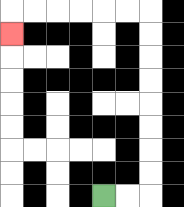{'start': '[4, 8]', 'end': '[0, 1]', 'path_directions': 'R,R,U,U,U,U,U,U,U,U,L,L,L,L,L,L,D', 'path_coordinates': '[[4, 8], [5, 8], [6, 8], [6, 7], [6, 6], [6, 5], [6, 4], [6, 3], [6, 2], [6, 1], [6, 0], [5, 0], [4, 0], [3, 0], [2, 0], [1, 0], [0, 0], [0, 1]]'}